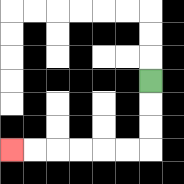{'start': '[6, 3]', 'end': '[0, 6]', 'path_directions': 'D,D,D,L,L,L,L,L,L', 'path_coordinates': '[[6, 3], [6, 4], [6, 5], [6, 6], [5, 6], [4, 6], [3, 6], [2, 6], [1, 6], [0, 6]]'}